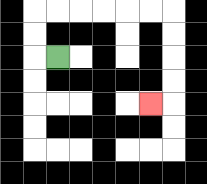{'start': '[2, 2]', 'end': '[6, 4]', 'path_directions': 'L,U,U,R,R,R,R,R,R,D,D,D,D,L', 'path_coordinates': '[[2, 2], [1, 2], [1, 1], [1, 0], [2, 0], [3, 0], [4, 0], [5, 0], [6, 0], [7, 0], [7, 1], [7, 2], [7, 3], [7, 4], [6, 4]]'}